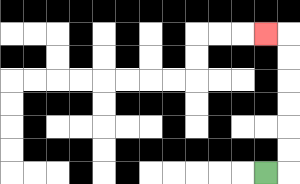{'start': '[11, 7]', 'end': '[11, 1]', 'path_directions': 'R,U,U,U,U,U,U,L', 'path_coordinates': '[[11, 7], [12, 7], [12, 6], [12, 5], [12, 4], [12, 3], [12, 2], [12, 1], [11, 1]]'}